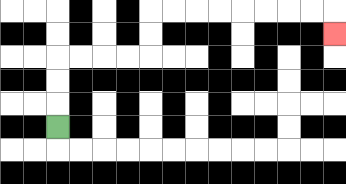{'start': '[2, 5]', 'end': '[14, 1]', 'path_directions': 'U,U,U,R,R,R,R,U,U,R,R,R,R,R,R,R,R,D', 'path_coordinates': '[[2, 5], [2, 4], [2, 3], [2, 2], [3, 2], [4, 2], [5, 2], [6, 2], [6, 1], [6, 0], [7, 0], [8, 0], [9, 0], [10, 0], [11, 0], [12, 0], [13, 0], [14, 0], [14, 1]]'}